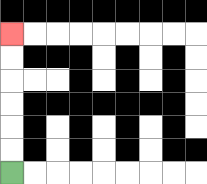{'start': '[0, 7]', 'end': '[0, 1]', 'path_directions': 'U,U,U,U,U,U', 'path_coordinates': '[[0, 7], [0, 6], [0, 5], [0, 4], [0, 3], [0, 2], [0, 1]]'}